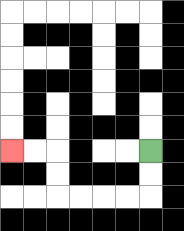{'start': '[6, 6]', 'end': '[0, 6]', 'path_directions': 'D,D,L,L,L,L,U,U,L,L', 'path_coordinates': '[[6, 6], [6, 7], [6, 8], [5, 8], [4, 8], [3, 8], [2, 8], [2, 7], [2, 6], [1, 6], [0, 6]]'}